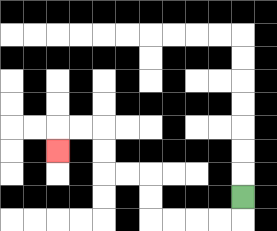{'start': '[10, 8]', 'end': '[2, 6]', 'path_directions': 'D,L,L,L,L,U,U,L,L,U,U,L,L,D', 'path_coordinates': '[[10, 8], [10, 9], [9, 9], [8, 9], [7, 9], [6, 9], [6, 8], [6, 7], [5, 7], [4, 7], [4, 6], [4, 5], [3, 5], [2, 5], [2, 6]]'}